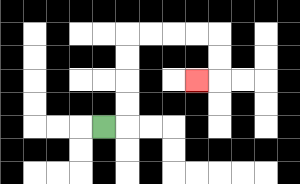{'start': '[4, 5]', 'end': '[8, 3]', 'path_directions': 'R,U,U,U,U,R,R,R,R,D,D,L', 'path_coordinates': '[[4, 5], [5, 5], [5, 4], [5, 3], [5, 2], [5, 1], [6, 1], [7, 1], [8, 1], [9, 1], [9, 2], [9, 3], [8, 3]]'}